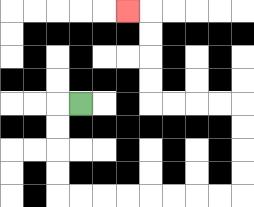{'start': '[3, 4]', 'end': '[5, 0]', 'path_directions': 'L,D,D,D,D,R,R,R,R,R,R,R,R,U,U,U,U,L,L,L,L,U,U,U,U,L', 'path_coordinates': '[[3, 4], [2, 4], [2, 5], [2, 6], [2, 7], [2, 8], [3, 8], [4, 8], [5, 8], [6, 8], [7, 8], [8, 8], [9, 8], [10, 8], [10, 7], [10, 6], [10, 5], [10, 4], [9, 4], [8, 4], [7, 4], [6, 4], [6, 3], [6, 2], [6, 1], [6, 0], [5, 0]]'}